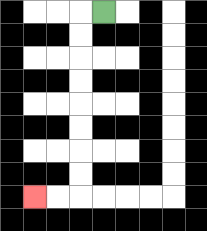{'start': '[4, 0]', 'end': '[1, 8]', 'path_directions': 'L,D,D,D,D,D,D,D,D,L,L', 'path_coordinates': '[[4, 0], [3, 0], [3, 1], [3, 2], [3, 3], [3, 4], [3, 5], [3, 6], [3, 7], [3, 8], [2, 8], [1, 8]]'}